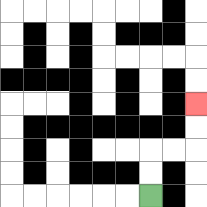{'start': '[6, 8]', 'end': '[8, 4]', 'path_directions': 'U,U,R,R,U,U', 'path_coordinates': '[[6, 8], [6, 7], [6, 6], [7, 6], [8, 6], [8, 5], [8, 4]]'}